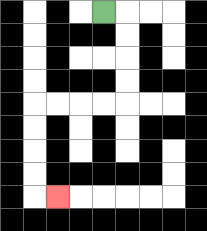{'start': '[4, 0]', 'end': '[2, 8]', 'path_directions': 'R,D,D,D,D,L,L,L,L,D,D,D,D,R', 'path_coordinates': '[[4, 0], [5, 0], [5, 1], [5, 2], [5, 3], [5, 4], [4, 4], [3, 4], [2, 4], [1, 4], [1, 5], [1, 6], [1, 7], [1, 8], [2, 8]]'}